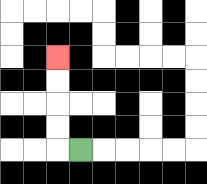{'start': '[3, 6]', 'end': '[2, 2]', 'path_directions': 'L,U,U,U,U', 'path_coordinates': '[[3, 6], [2, 6], [2, 5], [2, 4], [2, 3], [2, 2]]'}